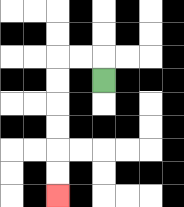{'start': '[4, 3]', 'end': '[2, 8]', 'path_directions': 'U,L,L,D,D,D,D,D,D', 'path_coordinates': '[[4, 3], [4, 2], [3, 2], [2, 2], [2, 3], [2, 4], [2, 5], [2, 6], [2, 7], [2, 8]]'}